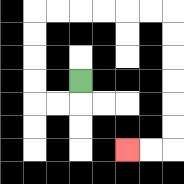{'start': '[3, 3]', 'end': '[5, 6]', 'path_directions': 'D,L,L,U,U,U,U,R,R,R,R,R,R,D,D,D,D,D,D,L,L', 'path_coordinates': '[[3, 3], [3, 4], [2, 4], [1, 4], [1, 3], [1, 2], [1, 1], [1, 0], [2, 0], [3, 0], [4, 0], [5, 0], [6, 0], [7, 0], [7, 1], [7, 2], [7, 3], [7, 4], [7, 5], [7, 6], [6, 6], [5, 6]]'}